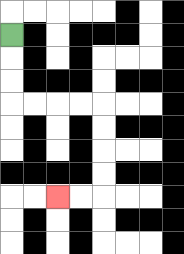{'start': '[0, 1]', 'end': '[2, 8]', 'path_directions': 'D,D,D,R,R,R,R,D,D,D,D,L,L', 'path_coordinates': '[[0, 1], [0, 2], [0, 3], [0, 4], [1, 4], [2, 4], [3, 4], [4, 4], [4, 5], [4, 6], [4, 7], [4, 8], [3, 8], [2, 8]]'}